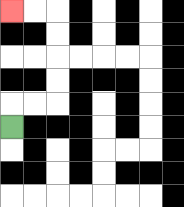{'start': '[0, 5]', 'end': '[0, 0]', 'path_directions': 'U,R,R,U,U,U,U,L,L', 'path_coordinates': '[[0, 5], [0, 4], [1, 4], [2, 4], [2, 3], [2, 2], [2, 1], [2, 0], [1, 0], [0, 0]]'}